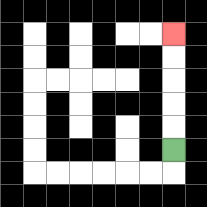{'start': '[7, 6]', 'end': '[7, 1]', 'path_directions': 'U,U,U,U,U', 'path_coordinates': '[[7, 6], [7, 5], [7, 4], [7, 3], [7, 2], [7, 1]]'}